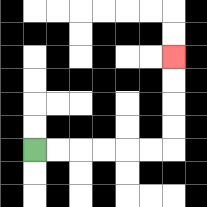{'start': '[1, 6]', 'end': '[7, 2]', 'path_directions': 'R,R,R,R,R,R,U,U,U,U', 'path_coordinates': '[[1, 6], [2, 6], [3, 6], [4, 6], [5, 6], [6, 6], [7, 6], [7, 5], [7, 4], [7, 3], [7, 2]]'}